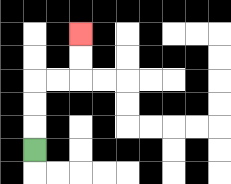{'start': '[1, 6]', 'end': '[3, 1]', 'path_directions': 'U,U,U,R,R,U,U', 'path_coordinates': '[[1, 6], [1, 5], [1, 4], [1, 3], [2, 3], [3, 3], [3, 2], [3, 1]]'}